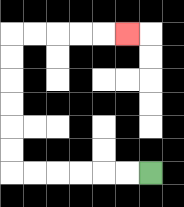{'start': '[6, 7]', 'end': '[5, 1]', 'path_directions': 'L,L,L,L,L,L,U,U,U,U,U,U,R,R,R,R,R', 'path_coordinates': '[[6, 7], [5, 7], [4, 7], [3, 7], [2, 7], [1, 7], [0, 7], [0, 6], [0, 5], [0, 4], [0, 3], [0, 2], [0, 1], [1, 1], [2, 1], [3, 1], [4, 1], [5, 1]]'}